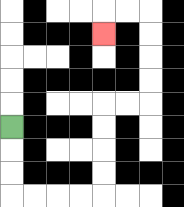{'start': '[0, 5]', 'end': '[4, 1]', 'path_directions': 'D,D,D,R,R,R,R,U,U,U,U,R,R,U,U,U,U,L,L,D', 'path_coordinates': '[[0, 5], [0, 6], [0, 7], [0, 8], [1, 8], [2, 8], [3, 8], [4, 8], [4, 7], [4, 6], [4, 5], [4, 4], [5, 4], [6, 4], [6, 3], [6, 2], [6, 1], [6, 0], [5, 0], [4, 0], [4, 1]]'}